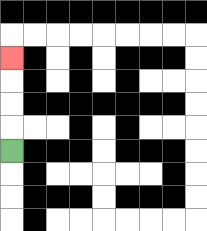{'start': '[0, 6]', 'end': '[0, 2]', 'path_directions': 'U,U,U,U', 'path_coordinates': '[[0, 6], [0, 5], [0, 4], [0, 3], [0, 2]]'}